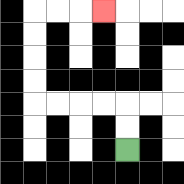{'start': '[5, 6]', 'end': '[4, 0]', 'path_directions': 'U,U,L,L,L,L,U,U,U,U,R,R,R', 'path_coordinates': '[[5, 6], [5, 5], [5, 4], [4, 4], [3, 4], [2, 4], [1, 4], [1, 3], [1, 2], [1, 1], [1, 0], [2, 0], [3, 0], [4, 0]]'}